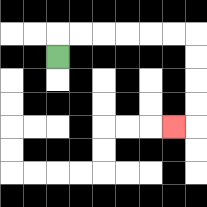{'start': '[2, 2]', 'end': '[7, 5]', 'path_directions': 'U,R,R,R,R,R,R,D,D,D,D,L', 'path_coordinates': '[[2, 2], [2, 1], [3, 1], [4, 1], [5, 1], [6, 1], [7, 1], [8, 1], [8, 2], [8, 3], [8, 4], [8, 5], [7, 5]]'}